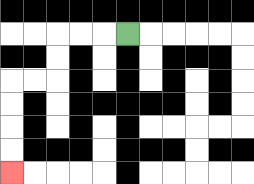{'start': '[5, 1]', 'end': '[0, 7]', 'path_directions': 'L,L,L,D,D,L,L,D,D,D,D', 'path_coordinates': '[[5, 1], [4, 1], [3, 1], [2, 1], [2, 2], [2, 3], [1, 3], [0, 3], [0, 4], [0, 5], [0, 6], [0, 7]]'}